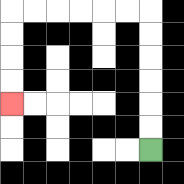{'start': '[6, 6]', 'end': '[0, 4]', 'path_directions': 'U,U,U,U,U,U,L,L,L,L,L,L,D,D,D,D', 'path_coordinates': '[[6, 6], [6, 5], [6, 4], [6, 3], [6, 2], [6, 1], [6, 0], [5, 0], [4, 0], [3, 0], [2, 0], [1, 0], [0, 0], [0, 1], [0, 2], [0, 3], [0, 4]]'}